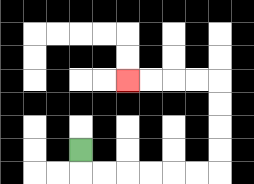{'start': '[3, 6]', 'end': '[5, 3]', 'path_directions': 'D,R,R,R,R,R,R,U,U,U,U,L,L,L,L', 'path_coordinates': '[[3, 6], [3, 7], [4, 7], [5, 7], [6, 7], [7, 7], [8, 7], [9, 7], [9, 6], [9, 5], [9, 4], [9, 3], [8, 3], [7, 3], [6, 3], [5, 3]]'}